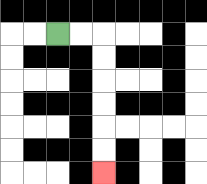{'start': '[2, 1]', 'end': '[4, 7]', 'path_directions': 'R,R,D,D,D,D,D,D', 'path_coordinates': '[[2, 1], [3, 1], [4, 1], [4, 2], [4, 3], [4, 4], [4, 5], [4, 6], [4, 7]]'}